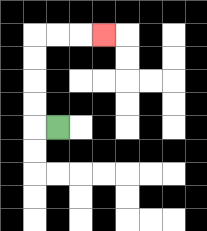{'start': '[2, 5]', 'end': '[4, 1]', 'path_directions': 'L,U,U,U,U,R,R,R', 'path_coordinates': '[[2, 5], [1, 5], [1, 4], [1, 3], [1, 2], [1, 1], [2, 1], [3, 1], [4, 1]]'}